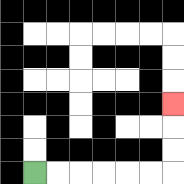{'start': '[1, 7]', 'end': '[7, 4]', 'path_directions': 'R,R,R,R,R,R,U,U,U', 'path_coordinates': '[[1, 7], [2, 7], [3, 7], [4, 7], [5, 7], [6, 7], [7, 7], [7, 6], [7, 5], [7, 4]]'}